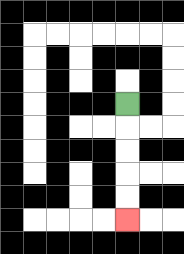{'start': '[5, 4]', 'end': '[5, 9]', 'path_directions': 'D,D,D,D,D', 'path_coordinates': '[[5, 4], [5, 5], [5, 6], [5, 7], [5, 8], [5, 9]]'}